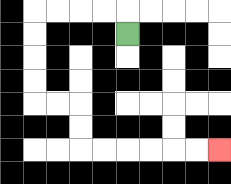{'start': '[5, 1]', 'end': '[9, 6]', 'path_directions': 'U,L,L,L,L,D,D,D,D,R,R,D,D,R,R,R,R,R,R', 'path_coordinates': '[[5, 1], [5, 0], [4, 0], [3, 0], [2, 0], [1, 0], [1, 1], [1, 2], [1, 3], [1, 4], [2, 4], [3, 4], [3, 5], [3, 6], [4, 6], [5, 6], [6, 6], [7, 6], [8, 6], [9, 6]]'}